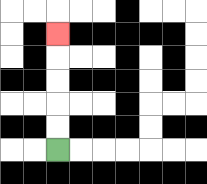{'start': '[2, 6]', 'end': '[2, 1]', 'path_directions': 'U,U,U,U,U', 'path_coordinates': '[[2, 6], [2, 5], [2, 4], [2, 3], [2, 2], [2, 1]]'}